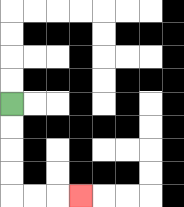{'start': '[0, 4]', 'end': '[3, 8]', 'path_directions': 'D,D,D,D,R,R,R', 'path_coordinates': '[[0, 4], [0, 5], [0, 6], [0, 7], [0, 8], [1, 8], [2, 8], [3, 8]]'}